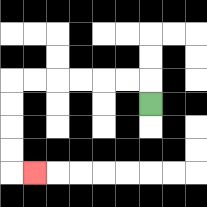{'start': '[6, 4]', 'end': '[1, 7]', 'path_directions': 'U,L,L,L,L,L,L,D,D,D,D,R', 'path_coordinates': '[[6, 4], [6, 3], [5, 3], [4, 3], [3, 3], [2, 3], [1, 3], [0, 3], [0, 4], [0, 5], [0, 6], [0, 7], [1, 7]]'}